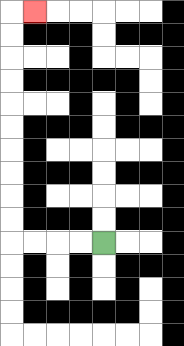{'start': '[4, 10]', 'end': '[1, 0]', 'path_directions': 'L,L,L,L,U,U,U,U,U,U,U,U,U,U,R', 'path_coordinates': '[[4, 10], [3, 10], [2, 10], [1, 10], [0, 10], [0, 9], [0, 8], [0, 7], [0, 6], [0, 5], [0, 4], [0, 3], [0, 2], [0, 1], [0, 0], [1, 0]]'}